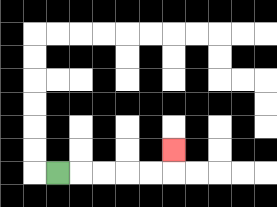{'start': '[2, 7]', 'end': '[7, 6]', 'path_directions': 'R,R,R,R,R,U', 'path_coordinates': '[[2, 7], [3, 7], [4, 7], [5, 7], [6, 7], [7, 7], [7, 6]]'}